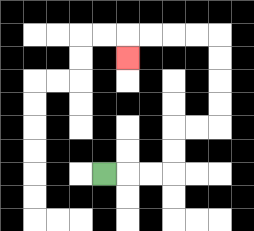{'start': '[4, 7]', 'end': '[5, 2]', 'path_directions': 'R,R,R,U,U,R,R,U,U,U,U,L,L,L,L,D', 'path_coordinates': '[[4, 7], [5, 7], [6, 7], [7, 7], [7, 6], [7, 5], [8, 5], [9, 5], [9, 4], [9, 3], [9, 2], [9, 1], [8, 1], [7, 1], [6, 1], [5, 1], [5, 2]]'}